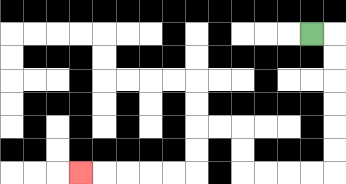{'start': '[13, 1]', 'end': '[3, 7]', 'path_directions': 'R,D,D,D,D,D,D,L,L,L,L,U,U,L,L,D,D,L,L,L,L,L', 'path_coordinates': '[[13, 1], [14, 1], [14, 2], [14, 3], [14, 4], [14, 5], [14, 6], [14, 7], [13, 7], [12, 7], [11, 7], [10, 7], [10, 6], [10, 5], [9, 5], [8, 5], [8, 6], [8, 7], [7, 7], [6, 7], [5, 7], [4, 7], [3, 7]]'}